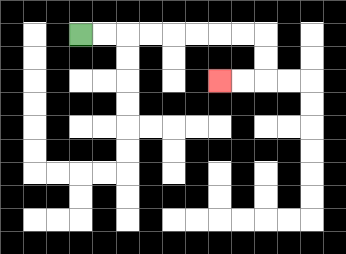{'start': '[3, 1]', 'end': '[9, 3]', 'path_directions': 'R,R,R,R,R,R,R,R,D,D,L,L', 'path_coordinates': '[[3, 1], [4, 1], [5, 1], [6, 1], [7, 1], [8, 1], [9, 1], [10, 1], [11, 1], [11, 2], [11, 3], [10, 3], [9, 3]]'}